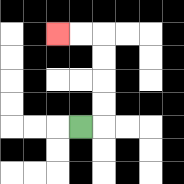{'start': '[3, 5]', 'end': '[2, 1]', 'path_directions': 'R,U,U,U,U,L,L', 'path_coordinates': '[[3, 5], [4, 5], [4, 4], [4, 3], [4, 2], [4, 1], [3, 1], [2, 1]]'}